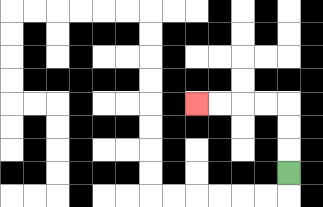{'start': '[12, 7]', 'end': '[8, 4]', 'path_directions': 'U,U,U,L,L,L,L', 'path_coordinates': '[[12, 7], [12, 6], [12, 5], [12, 4], [11, 4], [10, 4], [9, 4], [8, 4]]'}